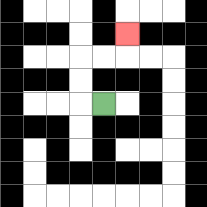{'start': '[4, 4]', 'end': '[5, 1]', 'path_directions': 'L,U,U,R,R,U', 'path_coordinates': '[[4, 4], [3, 4], [3, 3], [3, 2], [4, 2], [5, 2], [5, 1]]'}